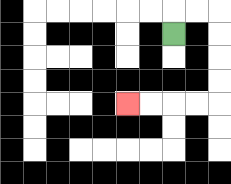{'start': '[7, 1]', 'end': '[5, 4]', 'path_directions': 'U,R,R,D,D,D,D,L,L,L,L', 'path_coordinates': '[[7, 1], [7, 0], [8, 0], [9, 0], [9, 1], [9, 2], [9, 3], [9, 4], [8, 4], [7, 4], [6, 4], [5, 4]]'}